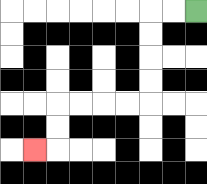{'start': '[8, 0]', 'end': '[1, 6]', 'path_directions': 'L,L,D,D,D,D,L,L,L,L,D,D,L', 'path_coordinates': '[[8, 0], [7, 0], [6, 0], [6, 1], [6, 2], [6, 3], [6, 4], [5, 4], [4, 4], [3, 4], [2, 4], [2, 5], [2, 6], [1, 6]]'}